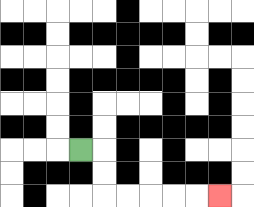{'start': '[3, 6]', 'end': '[9, 8]', 'path_directions': 'R,D,D,R,R,R,R,R', 'path_coordinates': '[[3, 6], [4, 6], [4, 7], [4, 8], [5, 8], [6, 8], [7, 8], [8, 8], [9, 8]]'}